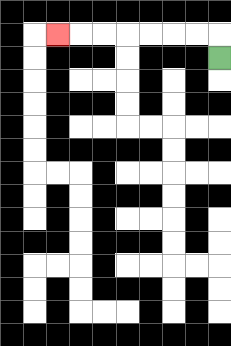{'start': '[9, 2]', 'end': '[2, 1]', 'path_directions': 'U,L,L,L,L,L,L,L', 'path_coordinates': '[[9, 2], [9, 1], [8, 1], [7, 1], [6, 1], [5, 1], [4, 1], [3, 1], [2, 1]]'}